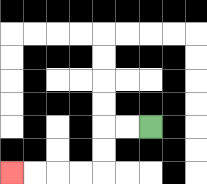{'start': '[6, 5]', 'end': '[0, 7]', 'path_directions': 'L,L,D,D,L,L,L,L', 'path_coordinates': '[[6, 5], [5, 5], [4, 5], [4, 6], [4, 7], [3, 7], [2, 7], [1, 7], [0, 7]]'}